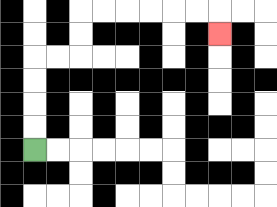{'start': '[1, 6]', 'end': '[9, 1]', 'path_directions': 'U,U,U,U,R,R,U,U,R,R,R,R,R,R,D', 'path_coordinates': '[[1, 6], [1, 5], [1, 4], [1, 3], [1, 2], [2, 2], [3, 2], [3, 1], [3, 0], [4, 0], [5, 0], [6, 0], [7, 0], [8, 0], [9, 0], [9, 1]]'}